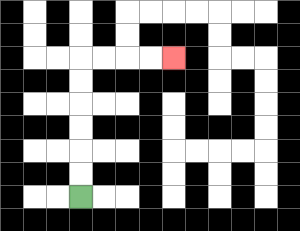{'start': '[3, 8]', 'end': '[7, 2]', 'path_directions': 'U,U,U,U,U,U,R,R,R,R', 'path_coordinates': '[[3, 8], [3, 7], [3, 6], [3, 5], [3, 4], [3, 3], [3, 2], [4, 2], [5, 2], [6, 2], [7, 2]]'}